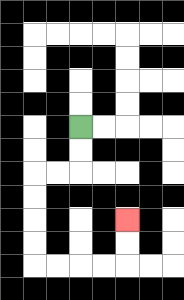{'start': '[3, 5]', 'end': '[5, 9]', 'path_directions': 'D,D,L,L,D,D,D,D,R,R,R,R,U,U', 'path_coordinates': '[[3, 5], [3, 6], [3, 7], [2, 7], [1, 7], [1, 8], [1, 9], [1, 10], [1, 11], [2, 11], [3, 11], [4, 11], [5, 11], [5, 10], [5, 9]]'}